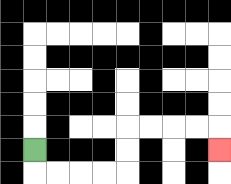{'start': '[1, 6]', 'end': '[9, 6]', 'path_directions': 'D,R,R,R,R,U,U,R,R,R,R,D', 'path_coordinates': '[[1, 6], [1, 7], [2, 7], [3, 7], [4, 7], [5, 7], [5, 6], [5, 5], [6, 5], [7, 5], [8, 5], [9, 5], [9, 6]]'}